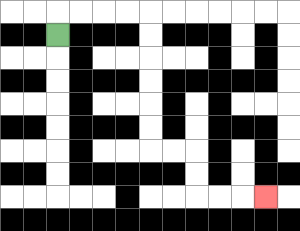{'start': '[2, 1]', 'end': '[11, 8]', 'path_directions': 'U,R,R,R,R,D,D,D,D,D,D,R,R,D,D,R,R,R', 'path_coordinates': '[[2, 1], [2, 0], [3, 0], [4, 0], [5, 0], [6, 0], [6, 1], [6, 2], [6, 3], [6, 4], [6, 5], [6, 6], [7, 6], [8, 6], [8, 7], [8, 8], [9, 8], [10, 8], [11, 8]]'}